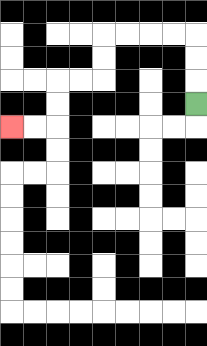{'start': '[8, 4]', 'end': '[0, 5]', 'path_directions': 'U,U,U,L,L,L,L,D,D,L,L,D,D,L,L', 'path_coordinates': '[[8, 4], [8, 3], [8, 2], [8, 1], [7, 1], [6, 1], [5, 1], [4, 1], [4, 2], [4, 3], [3, 3], [2, 3], [2, 4], [2, 5], [1, 5], [0, 5]]'}